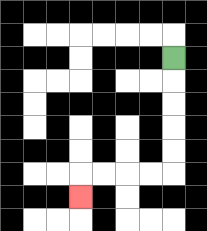{'start': '[7, 2]', 'end': '[3, 8]', 'path_directions': 'D,D,D,D,D,L,L,L,L,D', 'path_coordinates': '[[7, 2], [7, 3], [7, 4], [7, 5], [7, 6], [7, 7], [6, 7], [5, 7], [4, 7], [3, 7], [3, 8]]'}